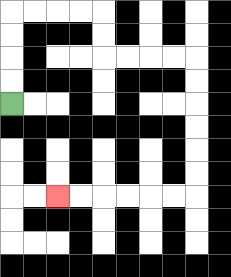{'start': '[0, 4]', 'end': '[2, 8]', 'path_directions': 'U,U,U,U,R,R,R,R,D,D,R,R,R,R,D,D,D,D,D,D,L,L,L,L,L,L', 'path_coordinates': '[[0, 4], [0, 3], [0, 2], [0, 1], [0, 0], [1, 0], [2, 0], [3, 0], [4, 0], [4, 1], [4, 2], [5, 2], [6, 2], [7, 2], [8, 2], [8, 3], [8, 4], [8, 5], [8, 6], [8, 7], [8, 8], [7, 8], [6, 8], [5, 8], [4, 8], [3, 8], [2, 8]]'}